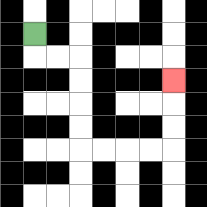{'start': '[1, 1]', 'end': '[7, 3]', 'path_directions': 'D,R,R,D,D,D,D,R,R,R,R,U,U,U', 'path_coordinates': '[[1, 1], [1, 2], [2, 2], [3, 2], [3, 3], [3, 4], [3, 5], [3, 6], [4, 6], [5, 6], [6, 6], [7, 6], [7, 5], [7, 4], [7, 3]]'}